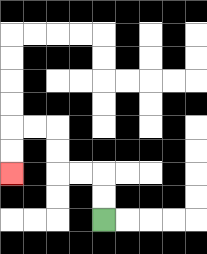{'start': '[4, 9]', 'end': '[0, 7]', 'path_directions': 'U,U,L,L,U,U,L,L,D,D', 'path_coordinates': '[[4, 9], [4, 8], [4, 7], [3, 7], [2, 7], [2, 6], [2, 5], [1, 5], [0, 5], [0, 6], [0, 7]]'}